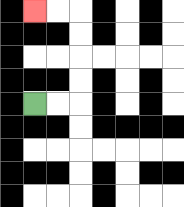{'start': '[1, 4]', 'end': '[1, 0]', 'path_directions': 'R,R,U,U,U,U,L,L', 'path_coordinates': '[[1, 4], [2, 4], [3, 4], [3, 3], [3, 2], [3, 1], [3, 0], [2, 0], [1, 0]]'}